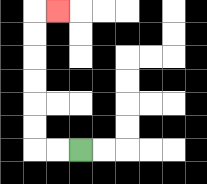{'start': '[3, 6]', 'end': '[2, 0]', 'path_directions': 'L,L,U,U,U,U,U,U,R', 'path_coordinates': '[[3, 6], [2, 6], [1, 6], [1, 5], [1, 4], [1, 3], [1, 2], [1, 1], [1, 0], [2, 0]]'}